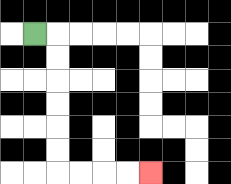{'start': '[1, 1]', 'end': '[6, 7]', 'path_directions': 'R,D,D,D,D,D,D,R,R,R,R', 'path_coordinates': '[[1, 1], [2, 1], [2, 2], [2, 3], [2, 4], [2, 5], [2, 6], [2, 7], [3, 7], [4, 7], [5, 7], [6, 7]]'}